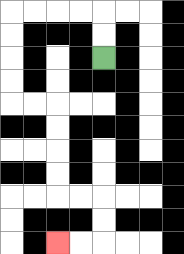{'start': '[4, 2]', 'end': '[2, 10]', 'path_directions': 'U,U,L,L,L,L,D,D,D,D,R,R,D,D,D,D,R,R,D,D,L,L', 'path_coordinates': '[[4, 2], [4, 1], [4, 0], [3, 0], [2, 0], [1, 0], [0, 0], [0, 1], [0, 2], [0, 3], [0, 4], [1, 4], [2, 4], [2, 5], [2, 6], [2, 7], [2, 8], [3, 8], [4, 8], [4, 9], [4, 10], [3, 10], [2, 10]]'}